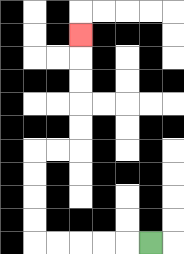{'start': '[6, 10]', 'end': '[3, 1]', 'path_directions': 'L,L,L,L,L,U,U,U,U,R,R,U,U,U,U,U', 'path_coordinates': '[[6, 10], [5, 10], [4, 10], [3, 10], [2, 10], [1, 10], [1, 9], [1, 8], [1, 7], [1, 6], [2, 6], [3, 6], [3, 5], [3, 4], [3, 3], [3, 2], [3, 1]]'}